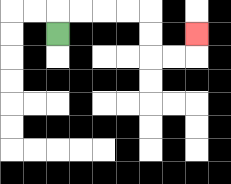{'start': '[2, 1]', 'end': '[8, 1]', 'path_directions': 'U,R,R,R,R,D,D,R,R,U', 'path_coordinates': '[[2, 1], [2, 0], [3, 0], [4, 0], [5, 0], [6, 0], [6, 1], [6, 2], [7, 2], [8, 2], [8, 1]]'}